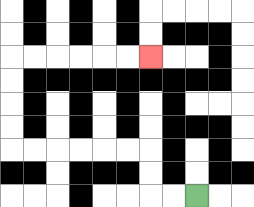{'start': '[8, 8]', 'end': '[6, 2]', 'path_directions': 'L,L,U,U,L,L,L,L,L,L,U,U,U,U,R,R,R,R,R,R', 'path_coordinates': '[[8, 8], [7, 8], [6, 8], [6, 7], [6, 6], [5, 6], [4, 6], [3, 6], [2, 6], [1, 6], [0, 6], [0, 5], [0, 4], [0, 3], [0, 2], [1, 2], [2, 2], [3, 2], [4, 2], [5, 2], [6, 2]]'}